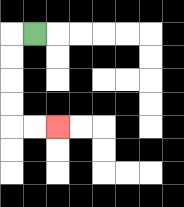{'start': '[1, 1]', 'end': '[2, 5]', 'path_directions': 'L,D,D,D,D,R,R', 'path_coordinates': '[[1, 1], [0, 1], [0, 2], [0, 3], [0, 4], [0, 5], [1, 5], [2, 5]]'}